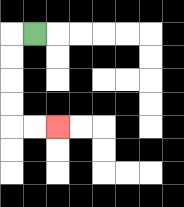{'start': '[1, 1]', 'end': '[2, 5]', 'path_directions': 'L,D,D,D,D,R,R', 'path_coordinates': '[[1, 1], [0, 1], [0, 2], [0, 3], [0, 4], [0, 5], [1, 5], [2, 5]]'}